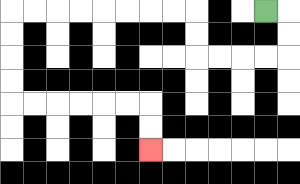{'start': '[11, 0]', 'end': '[6, 6]', 'path_directions': 'R,D,D,L,L,L,L,U,U,L,L,L,L,L,L,L,L,D,D,D,D,R,R,R,R,R,R,D,D', 'path_coordinates': '[[11, 0], [12, 0], [12, 1], [12, 2], [11, 2], [10, 2], [9, 2], [8, 2], [8, 1], [8, 0], [7, 0], [6, 0], [5, 0], [4, 0], [3, 0], [2, 0], [1, 0], [0, 0], [0, 1], [0, 2], [0, 3], [0, 4], [1, 4], [2, 4], [3, 4], [4, 4], [5, 4], [6, 4], [6, 5], [6, 6]]'}